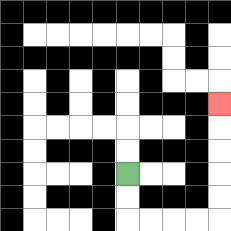{'start': '[5, 7]', 'end': '[9, 4]', 'path_directions': 'D,D,R,R,R,R,U,U,U,U,U', 'path_coordinates': '[[5, 7], [5, 8], [5, 9], [6, 9], [7, 9], [8, 9], [9, 9], [9, 8], [9, 7], [9, 6], [9, 5], [9, 4]]'}